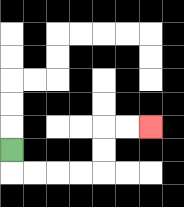{'start': '[0, 6]', 'end': '[6, 5]', 'path_directions': 'D,R,R,R,R,U,U,R,R', 'path_coordinates': '[[0, 6], [0, 7], [1, 7], [2, 7], [3, 7], [4, 7], [4, 6], [4, 5], [5, 5], [6, 5]]'}